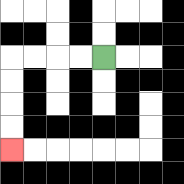{'start': '[4, 2]', 'end': '[0, 6]', 'path_directions': 'L,L,L,L,D,D,D,D', 'path_coordinates': '[[4, 2], [3, 2], [2, 2], [1, 2], [0, 2], [0, 3], [0, 4], [0, 5], [0, 6]]'}